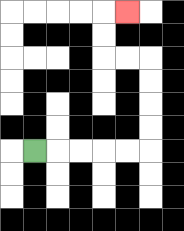{'start': '[1, 6]', 'end': '[5, 0]', 'path_directions': 'R,R,R,R,R,U,U,U,U,L,L,U,U,R', 'path_coordinates': '[[1, 6], [2, 6], [3, 6], [4, 6], [5, 6], [6, 6], [6, 5], [6, 4], [6, 3], [6, 2], [5, 2], [4, 2], [4, 1], [4, 0], [5, 0]]'}